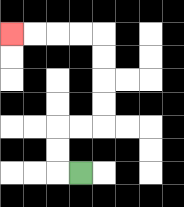{'start': '[3, 7]', 'end': '[0, 1]', 'path_directions': 'L,U,U,R,R,U,U,U,U,L,L,L,L', 'path_coordinates': '[[3, 7], [2, 7], [2, 6], [2, 5], [3, 5], [4, 5], [4, 4], [4, 3], [4, 2], [4, 1], [3, 1], [2, 1], [1, 1], [0, 1]]'}